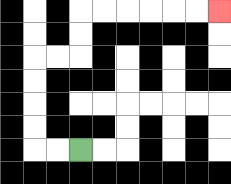{'start': '[3, 6]', 'end': '[9, 0]', 'path_directions': 'L,L,U,U,U,U,R,R,U,U,R,R,R,R,R,R', 'path_coordinates': '[[3, 6], [2, 6], [1, 6], [1, 5], [1, 4], [1, 3], [1, 2], [2, 2], [3, 2], [3, 1], [3, 0], [4, 0], [5, 0], [6, 0], [7, 0], [8, 0], [9, 0]]'}